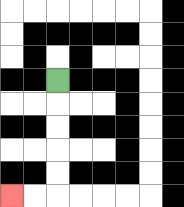{'start': '[2, 3]', 'end': '[0, 8]', 'path_directions': 'D,D,D,D,D,L,L', 'path_coordinates': '[[2, 3], [2, 4], [2, 5], [2, 6], [2, 7], [2, 8], [1, 8], [0, 8]]'}